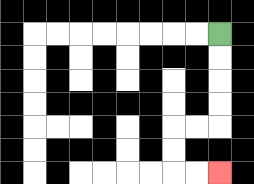{'start': '[9, 1]', 'end': '[9, 7]', 'path_directions': 'D,D,D,D,L,L,D,D,R,R', 'path_coordinates': '[[9, 1], [9, 2], [9, 3], [9, 4], [9, 5], [8, 5], [7, 5], [7, 6], [7, 7], [8, 7], [9, 7]]'}